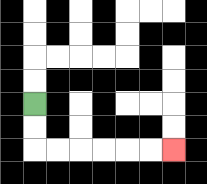{'start': '[1, 4]', 'end': '[7, 6]', 'path_directions': 'D,D,R,R,R,R,R,R', 'path_coordinates': '[[1, 4], [1, 5], [1, 6], [2, 6], [3, 6], [4, 6], [5, 6], [6, 6], [7, 6]]'}